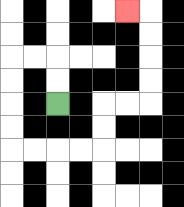{'start': '[2, 4]', 'end': '[5, 0]', 'path_directions': 'U,U,L,L,D,D,D,D,R,R,R,R,U,U,R,R,U,U,U,U,L', 'path_coordinates': '[[2, 4], [2, 3], [2, 2], [1, 2], [0, 2], [0, 3], [0, 4], [0, 5], [0, 6], [1, 6], [2, 6], [3, 6], [4, 6], [4, 5], [4, 4], [5, 4], [6, 4], [6, 3], [6, 2], [6, 1], [6, 0], [5, 0]]'}